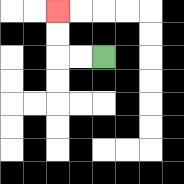{'start': '[4, 2]', 'end': '[2, 0]', 'path_directions': 'L,L,U,U', 'path_coordinates': '[[4, 2], [3, 2], [2, 2], [2, 1], [2, 0]]'}